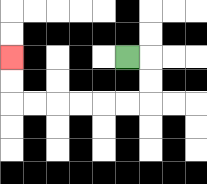{'start': '[5, 2]', 'end': '[0, 2]', 'path_directions': 'R,D,D,L,L,L,L,L,L,U,U', 'path_coordinates': '[[5, 2], [6, 2], [6, 3], [6, 4], [5, 4], [4, 4], [3, 4], [2, 4], [1, 4], [0, 4], [0, 3], [0, 2]]'}